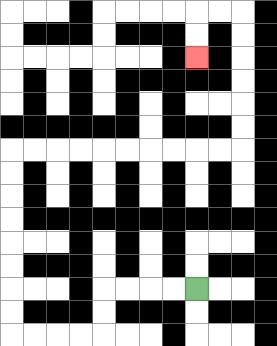{'start': '[8, 12]', 'end': '[8, 2]', 'path_directions': 'L,L,L,L,D,D,L,L,L,L,U,U,U,U,U,U,U,U,R,R,R,R,R,R,R,R,R,R,U,U,U,U,U,U,L,L,D,D', 'path_coordinates': '[[8, 12], [7, 12], [6, 12], [5, 12], [4, 12], [4, 13], [4, 14], [3, 14], [2, 14], [1, 14], [0, 14], [0, 13], [0, 12], [0, 11], [0, 10], [0, 9], [0, 8], [0, 7], [0, 6], [1, 6], [2, 6], [3, 6], [4, 6], [5, 6], [6, 6], [7, 6], [8, 6], [9, 6], [10, 6], [10, 5], [10, 4], [10, 3], [10, 2], [10, 1], [10, 0], [9, 0], [8, 0], [8, 1], [8, 2]]'}